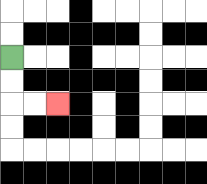{'start': '[0, 2]', 'end': '[2, 4]', 'path_directions': 'D,D,R,R', 'path_coordinates': '[[0, 2], [0, 3], [0, 4], [1, 4], [2, 4]]'}